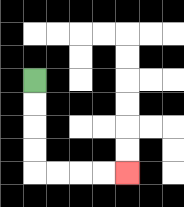{'start': '[1, 3]', 'end': '[5, 7]', 'path_directions': 'D,D,D,D,R,R,R,R', 'path_coordinates': '[[1, 3], [1, 4], [1, 5], [1, 6], [1, 7], [2, 7], [3, 7], [4, 7], [5, 7]]'}